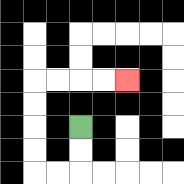{'start': '[3, 5]', 'end': '[5, 3]', 'path_directions': 'D,D,L,L,U,U,U,U,R,R,R,R', 'path_coordinates': '[[3, 5], [3, 6], [3, 7], [2, 7], [1, 7], [1, 6], [1, 5], [1, 4], [1, 3], [2, 3], [3, 3], [4, 3], [5, 3]]'}